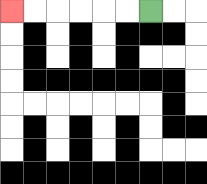{'start': '[6, 0]', 'end': '[0, 0]', 'path_directions': 'L,L,L,L,L,L', 'path_coordinates': '[[6, 0], [5, 0], [4, 0], [3, 0], [2, 0], [1, 0], [0, 0]]'}